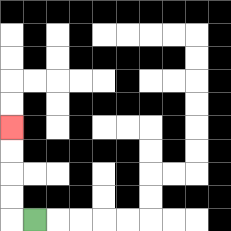{'start': '[1, 9]', 'end': '[0, 5]', 'path_directions': 'L,U,U,U,U', 'path_coordinates': '[[1, 9], [0, 9], [0, 8], [0, 7], [0, 6], [0, 5]]'}